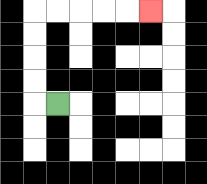{'start': '[2, 4]', 'end': '[6, 0]', 'path_directions': 'L,U,U,U,U,R,R,R,R,R', 'path_coordinates': '[[2, 4], [1, 4], [1, 3], [1, 2], [1, 1], [1, 0], [2, 0], [3, 0], [4, 0], [5, 0], [6, 0]]'}